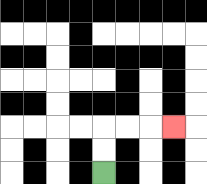{'start': '[4, 7]', 'end': '[7, 5]', 'path_directions': 'U,U,R,R,R', 'path_coordinates': '[[4, 7], [4, 6], [4, 5], [5, 5], [6, 5], [7, 5]]'}